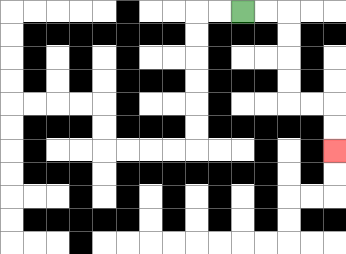{'start': '[10, 0]', 'end': '[14, 6]', 'path_directions': 'R,R,D,D,D,D,R,R,D,D', 'path_coordinates': '[[10, 0], [11, 0], [12, 0], [12, 1], [12, 2], [12, 3], [12, 4], [13, 4], [14, 4], [14, 5], [14, 6]]'}